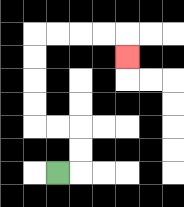{'start': '[2, 7]', 'end': '[5, 2]', 'path_directions': 'R,U,U,L,L,U,U,U,U,R,R,R,R,D', 'path_coordinates': '[[2, 7], [3, 7], [3, 6], [3, 5], [2, 5], [1, 5], [1, 4], [1, 3], [1, 2], [1, 1], [2, 1], [3, 1], [4, 1], [5, 1], [5, 2]]'}